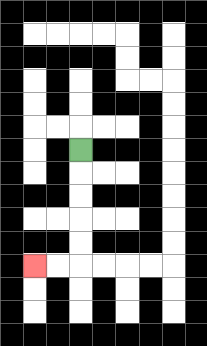{'start': '[3, 6]', 'end': '[1, 11]', 'path_directions': 'D,D,D,D,D,L,L', 'path_coordinates': '[[3, 6], [3, 7], [3, 8], [3, 9], [3, 10], [3, 11], [2, 11], [1, 11]]'}